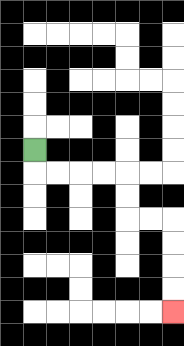{'start': '[1, 6]', 'end': '[7, 13]', 'path_directions': 'D,R,R,R,R,D,D,R,R,D,D,D,D', 'path_coordinates': '[[1, 6], [1, 7], [2, 7], [3, 7], [4, 7], [5, 7], [5, 8], [5, 9], [6, 9], [7, 9], [7, 10], [7, 11], [7, 12], [7, 13]]'}